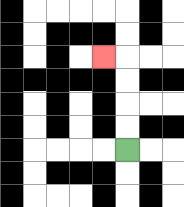{'start': '[5, 6]', 'end': '[4, 2]', 'path_directions': 'U,U,U,U,L', 'path_coordinates': '[[5, 6], [5, 5], [5, 4], [5, 3], [5, 2], [4, 2]]'}